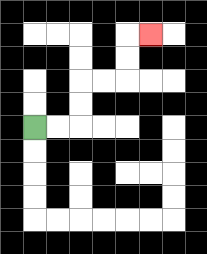{'start': '[1, 5]', 'end': '[6, 1]', 'path_directions': 'R,R,U,U,R,R,U,U,R', 'path_coordinates': '[[1, 5], [2, 5], [3, 5], [3, 4], [3, 3], [4, 3], [5, 3], [5, 2], [5, 1], [6, 1]]'}